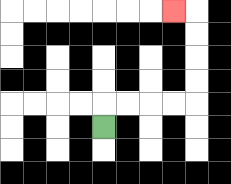{'start': '[4, 5]', 'end': '[7, 0]', 'path_directions': 'U,R,R,R,R,U,U,U,U,L', 'path_coordinates': '[[4, 5], [4, 4], [5, 4], [6, 4], [7, 4], [8, 4], [8, 3], [8, 2], [8, 1], [8, 0], [7, 0]]'}